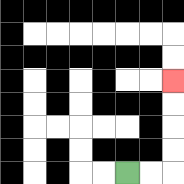{'start': '[5, 7]', 'end': '[7, 3]', 'path_directions': 'R,R,U,U,U,U', 'path_coordinates': '[[5, 7], [6, 7], [7, 7], [7, 6], [7, 5], [7, 4], [7, 3]]'}